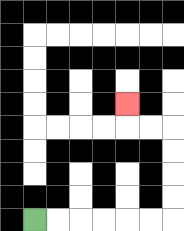{'start': '[1, 9]', 'end': '[5, 4]', 'path_directions': 'R,R,R,R,R,R,U,U,U,U,L,L,U', 'path_coordinates': '[[1, 9], [2, 9], [3, 9], [4, 9], [5, 9], [6, 9], [7, 9], [7, 8], [7, 7], [7, 6], [7, 5], [6, 5], [5, 5], [5, 4]]'}